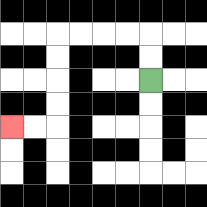{'start': '[6, 3]', 'end': '[0, 5]', 'path_directions': 'U,U,L,L,L,L,D,D,D,D,L,L', 'path_coordinates': '[[6, 3], [6, 2], [6, 1], [5, 1], [4, 1], [3, 1], [2, 1], [2, 2], [2, 3], [2, 4], [2, 5], [1, 5], [0, 5]]'}